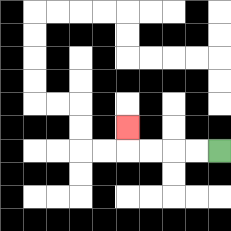{'start': '[9, 6]', 'end': '[5, 5]', 'path_directions': 'L,L,L,L,U', 'path_coordinates': '[[9, 6], [8, 6], [7, 6], [6, 6], [5, 6], [5, 5]]'}